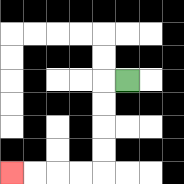{'start': '[5, 3]', 'end': '[0, 7]', 'path_directions': 'L,D,D,D,D,L,L,L,L', 'path_coordinates': '[[5, 3], [4, 3], [4, 4], [4, 5], [4, 6], [4, 7], [3, 7], [2, 7], [1, 7], [0, 7]]'}